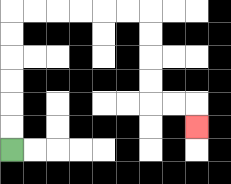{'start': '[0, 6]', 'end': '[8, 5]', 'path_directions': 'U,U,U,U,U,U,R,R,R,R,R,R,D,D,D,D,R,R,D', 'path_coordinates': '[[0, 6], [0, 5], [0, 4], [0, 3], [0, 2], [0, 1], [0, 0], [1, 0], [2, 0], [3, 0], [4, 0], [5, 0], [6, 0], [6, 1], [6, 2], [6, 3], [6, 4], [7, 4], [8, 4], [8, 5]]'}